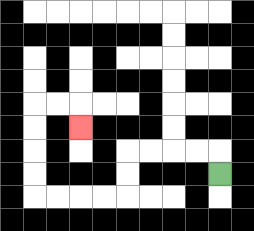{'start': '[9, 7]', 'end': '[3, 5]', 'path_directions': 'U,L,L,L,L,D,D,L,L,L,L,U,U,U,U,R,R,D', 'path_coordinates': '[[9, 7], [9, 6], [8, 6], [7, 6], [6, 6], [5, 6], [5, 7], [5, 8], [4, 8], [3, 8], [2, 8], [1, 8], [1, 7], [1, 6], [1, 5], [1, 4], [2, 4], [3, 4], [3, 5]]'}